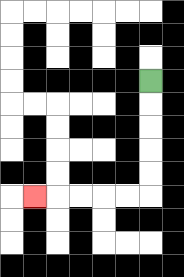{'start': '[6, 3]', 'end': '[1, 8]', 'path_directions': 'D,D,D,D,D,L,L,L,L,L', 'path_coordinates': '[[6, 3], [6, 4], [6, 5], [6, 6], [6, 7], [6, 8], [5, 8], [4, 8], [3, 8], [2, 8], [1, 8]]'}